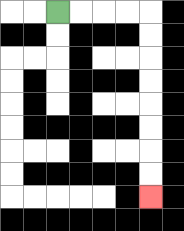{'start': '[2, 0]', 'end': '[6, 8]', 'path_directions': 'R,R,R,R,D,D,D,D,D,D,D,D', 'path_coordinates': '[[2, 0], [3, 0], [4, 0], [5, 0], [6, 0], [6, 1], [6, 2], [6, 3], [6, 4], [6, 5], [6, 6], [6, 7], [6, 8]]'}